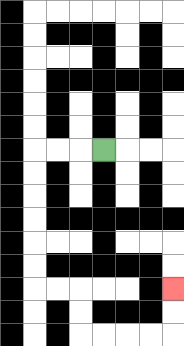{'start': '[4, 6]', 'end': '[7, 12]', 'path_directions': 'L,L,L,D,D,D,D,D,D,R,R,D,D,R,R,R,R,U,U', 'path_coordinates': '[[4, 6], [3, 6], [2, 6], [1, 6], [1, 7], [1, 8], [1, 9], [1, 10], [1, 11], [1, 12], [2, 12], [3, 12], [3, 13], [3, 14], [4, 14], [5, 14], [6, 14], [7, 14], [7, 13], [7, 12]]'}